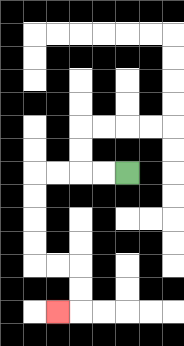{'start': '[5, 7]', 'end': '[2, 13]', 'path_directions': 'L,L,L,L,D,D,D,D,R,R,D,D,L', 'path_coordinates': '[[5, 7], [4, 7], [3, 7], [2, 7], [1, 7], [1, 8], [1, 9], [1, 10], [1, 11], [2, 11], [3, 11], [3, 12], [3, 13], [2, 13]]'}